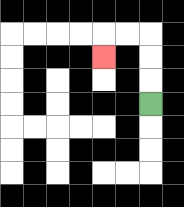{'start': '[6, 4]', 'end': '[4, 2]', 'path_directions': 'U,U,U,L,L,D', 'path_coordinates': '[[6, 4], [6, 3], [6, 2], [6, 1], [5, 1], [4, 1], [4, 2]]'}